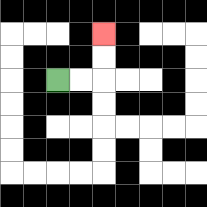{'start': '[2, 3]', 'end': '[4, 1]', 'path_directions': 'R,R,U,U', 'path_coordinates': '[[2, 3], [3, 3], [4, 3], [4, 2], [4, 1]]'}